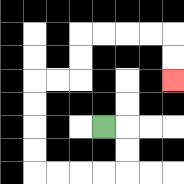{'start': '[4, 5]', 'end': '[7, 3]', 'path_directions': 'R,D,D,L,L,L,L,U,U,U,U,R,R,U,U,R,R,R,R,D,D', 'path_coordinates': '[[4, 5], [5, 5], [5, 6], [5, 7], [4, 7], [3, 7], [2, 7], [1, 7], [1, 6], [1, 5], [1, 4], [1, 3], [2, 3], [3, 3], [3, 2], [3, 1], [4, 1], [5, 1], [6, 1], [7, 1], [7, 2], [7, 3]]'}